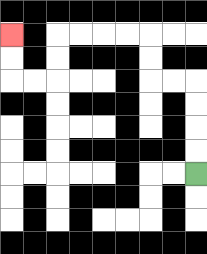{'start': '[8, 7]', 'end': '[0, 1]', 'path_directions': 'U,U,U,U,L,L,U,U,L,L,L,L,D,D,L,L,U,U', 'path_coordinates': '[[8, 7], [8, 6], [8, 5], [8, 4], [8, 3], [7, 3], [6, 3], [6, 2], [6, 1], [5, 1], [4, 1], [3, 1], [2, 1], [2, 2], [2, 3], [1, 3], [0, 3], [0, 2], [0, 1]]'}